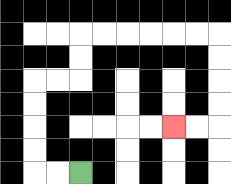{'start': '[3, 7]', 'end': '[7, 5]', 'path_directions': 'L,L,U,U,U,U,R,R,U,U,R,R,R,R,R,R,D,D,D,D,L,L', 'path_coordinates': '[[3, 7], [2, 7], [1, 7], [1, 6], [1, 5], [1, 4], [1, 3], [2, 3], [3, 3], [3, 2], [3, 1], [4, 1], [5, 1], [6, 1], [7, 1], [8, 1], [9, 1], [9, 2], [9, 3], [9, 4], [9, 5], [8, 5], [7, 5]]'}